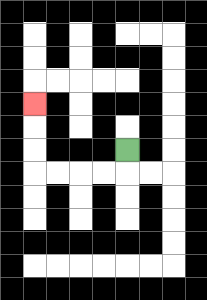{'start': '[5, 6]', 'end': '[1, 4]', 'path_directions': 'D,L,L,L,L,U,U,U', 'path_coordinates': '[[5, 6], [5, 7], [4, 7], [3, 7], [2, 7], [1, 7], [1, 6], [1, 5], [1, 4]]'}